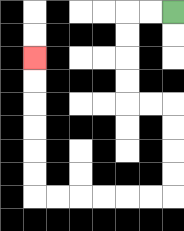{'start': '[7, 0]', 'end': '[1, 2]', 'path_directions': 'L,L,D,D,D,D,R,R,D,D,D,D,L,L,L,L,L,L,U,U,U,U,U,U', 'path_coordinates': '[[7, 0], [6, 0], [5, 0], [5, 1], [5, 2], [5, 3], [5, 4], [6, 4], [7, 4], [7, 5], [7, 6], [7, 7], [7, 8], [6, 8], [5, 8], [4, 8], [3, 8], [2, 8], [1, 8], [1, 7], [1, 6], [1, 5], [1, 4], [1, 3], [1, 2]]'}